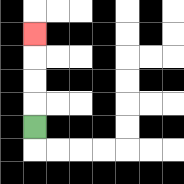{'start': '[1, 5]', 'end': '[1, 1]', 'path_directions': 'U,U,U,U', 'path_coordinates': '[[1, 5], [1, 4], [1, 3], [1, 2], [1, 1]]'}